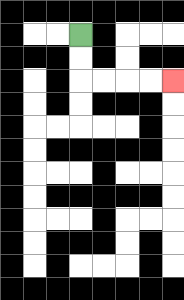{'start': '[3, 1]', 'end': '[7, 3]', 'path_directions': 'D,D,R,R,R,R', 'path_coordinates': '[[3, 1], [3, 2], [3, 3], [4, 3], [5, 3], [6, 3], [7, 3]]'}